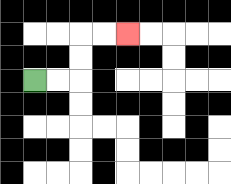{'start': '[1, 3]', 'end': '[5, 1]', 'path_directions': 'R,R,U,U,R,R', 'path_coordinates': '[[1, 3], [2, 3], [3, 3], [3, 2], [3, 1], [4, 1], [5, 1]]'}